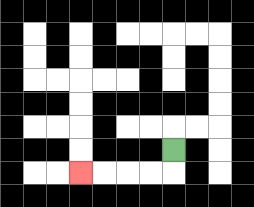{'start': '[7, 6]', 'end': '[3, 7]', 'path_directions': 'D,L,L,L,L', 'path_coordinates': '[[7, 6], [7, 7], [6, 7], [5, 7], [4, 7], [3, 7]]'}